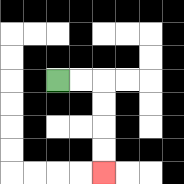{'start': '[2, 3]', 'end': '[4, 7]', 'path_directions': 'R,R,D,D,D,D', 'path_coordinates': '[[2, 3], [3, 3], [4, 3], [4, 4], [4, 5], [4, 6], [4, 7]]'}